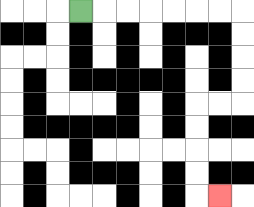{'start': '[3, 0]', 'end': '[9, 8]', 'path_directions': 'R,R,R,R,R,R,R,D,D,D,D,L,L,D,D,D,D,R', 'path_coordinates': '[[3, 0], [4, 0], [5, 0], [6, 0], [7, 0], [8, 0], [9, 0], [10, 0], [10, 1], [10, 2], [10, 3], [10, 4], [9, 4], [8, 4], [8, 5], [8, 6], [8, 7], [8, 8], [9, 8]]'}